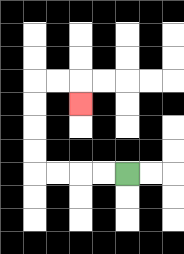{'start': '[5, 7]', 'end': '[3, 4]', 'path_directions': 'L,L,L,L,U,U,U,U,R,R,D', 'path_coordinates': '[[5, 7], [4, 7], [3, 7], [2, 7], [1, 7], [1, 6], [1, 5], [1, 4], [1, 3], [2, 3], [3, 3], [3, 4]]'}